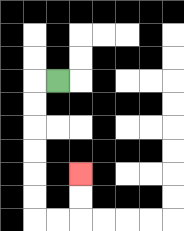{'start': '[2, 3]', 'end': '[3, 7]', 'path_directions': 'L,D,D,D,D,D,D,R,R,U,U', 'path_coordinates': '[[2, 3], [1, 3], [1, 4], [1, 5], [1, 6], [1, 7], [1, 8], [1, 9], [2, 9], [3, 9], [3, 8], [3, 7]]'}